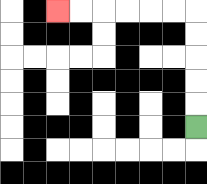{'start': '[8, 5]', 'end': '[2, 0]', 'path_directions': 'U,U,U,U,U,L,L,L,L,L,L', 'path_coordinates': '[[8, 5], [8, 4], [8, 3], [8, 2], [8, 1], [8, 0], [7, 0], [6, 0], [5, 0], [4, 0], [3, 0], [2, 0]]'}